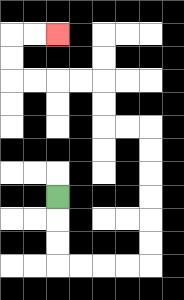{'start': '[2, 8]', 'end': '[2, 1]', 'path_directions': 'D,D,D,R,R,R,R,U,U,U,U,U,U,L,L,U,U,L,L,L,L,U,U,R,R', 'path_coordinates': '[[2, 8], [2, 9], [2, 10], [2, 11], [3, 11], [4, 11], [5, 11], [6, 11], [6, 10], [6, 9], [6, 8], [6, 7], [6, 6], [6, 5], [5, 5], [4, 5], [4, 4], [4, 3], [3, 3], [2, 3], [1, 3], [0, 3], [0, 2], [0, 1], [1, 1], [2, 1]]'}